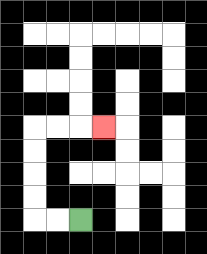{'start': '[3, 9]', 'end': '[4, 5]', 'path_directions': 'L,L,U,U,U,U,R,R,R', 'path_coordinates': '[[3, 9], [2, 9], [1, 9], [1, 8], [1, 7], [1, 6], [1, 5], [2, 5], [3, 5], [4, 5]]'}